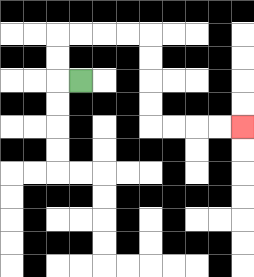{'start': '[3, 3]', 'end': '[10, 5]', 'path_directions': 'L,U,U,R,R,R,R,D,D,D,D,R,R,R,R', 'path_coordinates': '[[3, 3], [2, 3], [2, 2], [2, 1], [3, 1], [4, 1], [5, 1], [6, 1], [6, 2], [6, 3], [6, 4], [6, 5], [7, 5], [8, 5], [9, 5], [10, 5]]'}